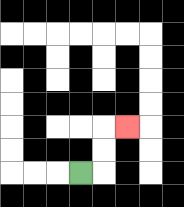{'start': '[3, 7]', 'end': '[5, 5]', 'path_directions': 'R,U,U,R', 'path_coordinates': '[[3, 7], [4, 7], [4, 6], [4, 5], [5, 5]]'}